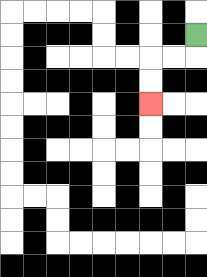{'start': '[8, 1]', 'end': '[6, 4]', 'path_directions': 'D,L,L,D,D', 'path_coordinates': '[[8, 1], [8, 2], [7, 2], [6, 2], [6, 3], [6, 4]]'}